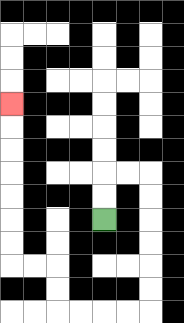{'start': '[4, 9]', 'end': '[0, 4]', 'path_directions': 'U,U,R,R,D,D,D,D,D,D,L,L,L,L,U,U,L,L,U,U,U,U,U,U,U', 'path_coordinates': '[[4, 9], [4, 8], [4, 7], [5, 7], [6, 7], [6, 8], [6, 9], [6, 10], [6, 11], [6, 12], [6, 13], [5, 13], [4, 13], [3, 13], [2, 13], [2, 12], [2, 11], [1, 11], [0, 11], [0, 10], [0, 9], [0, 8], [0, 7], [0, 6], [0, 5], [0, 4]]'}